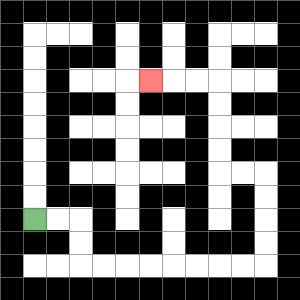{'start': '[1, 9]', 'end': '[6, 3]', 'path_directions': 'R,R,D,D,R,R,R,R,R,R,R,R,U,U,U,U,L,L,U,U,U,U,L,L,L', 'path_coordinates': '[[1, 9], [2, 9], [3, 9], [3, 10], [3, 11], [4, 11], [5, 11], [6, 11], [7, 11], [8, 11], [9, 11], [10, 11], [11, 11], [11, 10], [11, 9], [11, 8], [11, 7], [10, 7], [9, 7], [9, 6], [9, 5], [9, 4], [9, 3], [8, 3], [7, 3], [6, 3]]'}